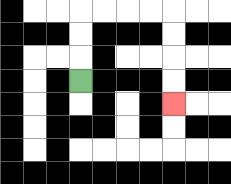{'start': '[3, 3]', 'end': '[7, 4]', 'path_directions': 'U,U,U,R,R,R,R,D,D,D,D', 'path_coordinates': '[[3, 3], [3, 2], [3, 1], [3, 0], [4, 0], [5, 0], [6, 0], [7, 0], [7, 1], [7, 2], [7, 3], [7, 4]]'}